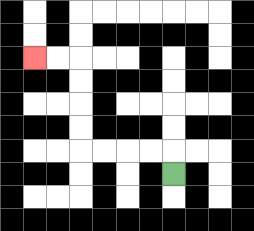{'start': '[7, 7]', 'end': '[1, 2]', 'path_directions': 'U,L,L,L,L,U,U,U,U,L,L', 'path_coordinates': '[[7, 7], [7, 6], [6, 6], [5, 6], [4, 6], [3, 6], [3, 5], [3, 4], [3, 3], [3, 2], [2, 2], [1, 2]]'}